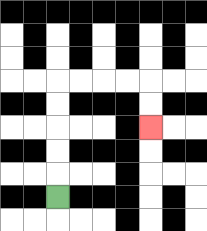{'start': '[2, 8]', 'end': '[6, 5]', 'path_directions': 'U,U,U,U,U,R,R,R,R,D,D', 'path_coordinates': '[[2, 8], [2, 7], [2, 6], [2, 5], [2, 4], [2, 3], [3, 3], [4, 3], [5, 3], [6, 3], [6, 4], [6, 5]]'}